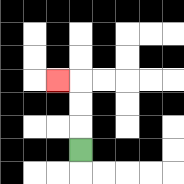{'start': '[3, 6]', 'end': '[2, 3]', 'path_directions': 'U,U,U,L', 'path_coordinates': '[[3, 6], [3, 5], [3, 4], [3, 3], [2, 3]]'}